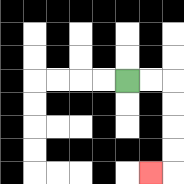{'start': '[5, 3]', 'end': '[6, 7]', 'path_directions': 'R,R,D,D,D,D,L', 'path_coordinates': '[[5, 3], [6, 3], [7, 3], [7, 4], [7, 5], [7, 6], [7, 7], [6, 7]]'}